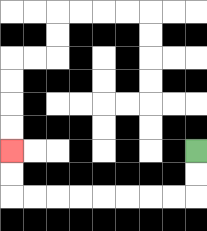{'start': '[8, 6]', 'end': '[0, 6]', 'path_directions': 'D,D,L,L,L,L,L,L,L,L,U,U', 'path_coordinates': '[[8, 6], [8, 7], [8, 8], [7, 8], [6, 8], [5, 8], [4, 8], [3, 8], [2, 8], [1, 8], [0, 8], [0, 7], [0, 6]]'}